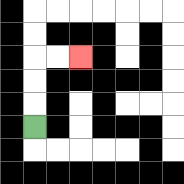{'start': '[1, 5]', 'end': '[3, 2]', 'path_directions': 'U,U,U,R,R', 'path_coordinates': '[[1, 5], [1, 4], [1, 3], [1, 2], [2, 2], [3, 2]]'}